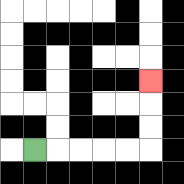{'start': '[1, 6]', 'end': '[6, 3]', 'path_directions': 'R,R,R,R,R,U,U,U', 'path_coordinates': '[[1, 6], [2, 6], [3, 6], [4, 6], [5, 6], [6, 6], [6, 5], [6, 4], [6, 3]]'}